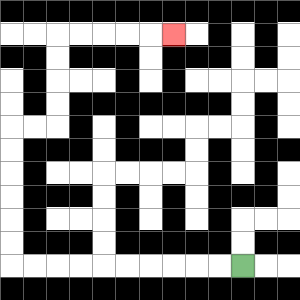{'start': '[10, 11]', 'end': '[7, 1]', 'path_directions': 'L,L,L,L,L,L,L,L,L,L,U,U,U,U,U,U,R,R,U,U,U,U,R,R,R,R,R', 'path_coordinates': '[[10, 11], [9, 11], [8, 11], [7, 11], [6, 11], [5, 11], [4, 11], [3, 11], [2, 11], [1, 11], [0, 11], [0, 10], [0, 9], [0, 8], [0, 7], [0, 6], [0, 5], [1, 5], [2, 5], [2, 4], [2, 3], [2, 2], [2, 1], [3, 1], [4, 1], [5, 1], [6, 1], [7, 1]]'}